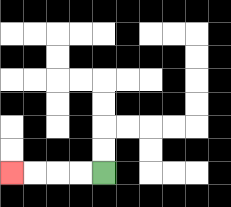{'start': '[4, 7]', 'end': '[0, 7]', 'path_directions': 'L,L,L,L', 'path_coordinates': '[[4, 7], [3, 7], [2, 7], [1, 7], [0, 7]]'}